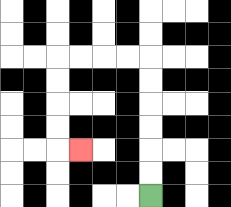{'start': '[6, 8]', 'end': '[3, 6]', 'path_directions': 'U,U,U,U,U,U,L,L,L,L,D,D,D,D,R', 'path_coordinates': '[[6, 8], [6, 7], [6, 6], [6, 5], [6, 4], [6, 3], [6, 2], [5, 2], [4, 2], [3, 2], [2, 2], [2, 3], [2, 4], [2, 5], [2, 6], [3, 6]]'}